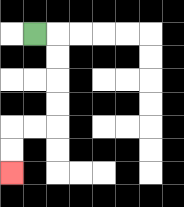{'start': '[1, 1]', 'end': '[0, 7]', 'path_directions': 'R,D,D,D,D,L,L,D,D', 'path_coordinates': '[[1, 1], [2, 1], [2, 2], [2, 3], [2, 4], [2, 5], [1, 5], [0, 5], [0, 6], [0, 7]]'}